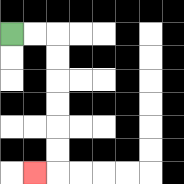{'start': '[0, 1]', 'end': '[1, 7]', 'path_directions': 'R,R,D,D,D,D,D,D,L', 'path_coordinates': '[[0, 1], [1, 1], [2, 1], [2, 2], [2, 3], [2, 4], [2, 5], [2, 6], [2, 7], [1, 7]]'}